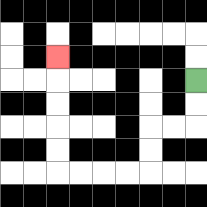{'start': '[8, 3]', 'end': '[2, 2]', 'path_directions': 'D,D,L,L,D,D,L,L,L,L,U,U,U,U,U', 'path_coordinates': '[[8, 3], [8, 4], [8, 5], [7, 5], [6, 5], [6, 6], [6, 7], [5, 7], [4, 7], [3, 7], [2, 7], [2, 6], [2, 5], [2, 4], [2, 3], [2, 2]]'}